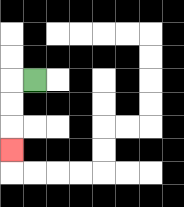{'start': '[1, 3]', 'end': '[0, 6]', 'path_directions': 'L,D,D,D', 'path_coordinates': '[[1, 3], [0, 3], [0, 4], [0, 5], [0, 6]]'}